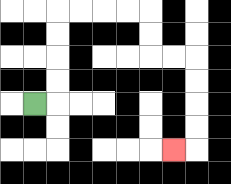{'start': '[1, 4]', 'end': '[7, 6]', 'path_directions': 'R,U,U,U,U,R,R,R,R,D,D,R,R,D,D,D,D,L', 'path_coordinates': '[[1, 4], [2, 4], [2, 3], [2, 2], [2, 1], [2, 0], [3, 0], [4, 0], [5, 0], [6, 0], [6, 1], [6, 2], [7, 2], [8, 2], [8, 3], [8, 4], [8, 5], [8, 6], [7, 6]]'}